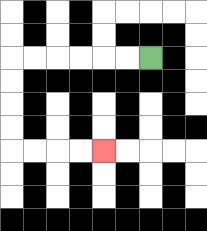{'start': '[6, 2]', 'end': '[4, 6]', 'path_directions': 'L,L,L,L,L,L,D,D,D,D,R,R,R,R', 'path_coordinates': '[[6, 2], [5, 2], [4, 2], [3, 2], [2, 2], [1, 2], [0, 2], [0, 3], [0, 4], [0, 5], [0, 6], [1, 6], [2, 6], [3, 6], [4, 6]]'}